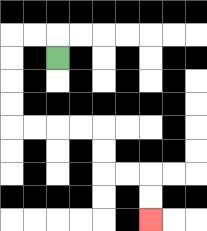{'start': '[2, 2]', 'end': '[6, 9]', 'path_directions': 'U,L,L,D,D,D,D,R,R,R,R,D,D,R,R,D,D', 'path_coordinates': '[[2, 2], [2, 1], [1, 1], [0, 1], [0, 2], [0, 3], [0, 4], [0, 5], [1, 5], [2, 5], [3, 5], [4, 5], [4, 6], [4, 7], [5, 7], [6, 7], [6, 8], [6, 9]]'}